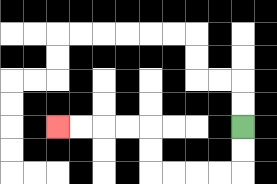{'start': '[10, 5]', 'end': '[2, 5]', 'path_directions': 'D,D,L,L,L,L,U,U,L,L,L,L', 'path_coordinates': '[[10, 5], [10, 6], [10, 7], [9, 7], [8, 7], [7, 7], [6, 7], [6, 6], [6, 5], [5, 5], [4, 5], [3, 5], [2, 5]]'}